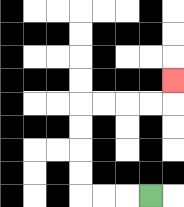{'start': '[6, 8]', 'end': '[7, 3]', 'path_directions': 'L,L,L,U,U,U,U,R,R,R,R,U', 'path_coordinates': '[[6, 8], [5, 8], [4, 8], [3, 8], [3, 7], [3, 6], [3, 5], [3, 4], [4, 4], [5, 4], [6, 4], [7, 4], [7, 3]]'}